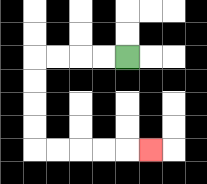{'start': '[5, 2]', 'end': '[6, 6]', 'path_directions': 'L,L,L,L,D,D,D,D,R,R,R,R,R', 'path_coordinates': '[[5, 2], [4, 2], [3, 2], [2, 2], [1, 2], [1, 3], [1, 4], [1, 5], [1, 6], [2, 6], [3, 6], [4, 6], [5, 6], [6, 6]]'}